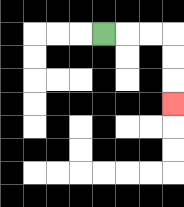{'start': '[4, 1]', 'end': '[7, 4]', 'path_directions': 'R,R,R,D,D,D', 'path_coordinates': '[[4, 1], [5, 1], [6, 1], [7, 1], [7, 2], [7, 3], [7, 4]]'}